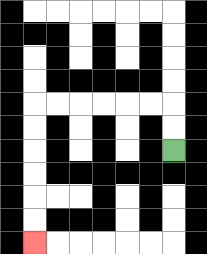{'start': '[7, 6]', 'end': '[1, 10]', 'path_directions': 'U,U,L,L,L,L,L,L,D,D,D,D,D,D', 'path_coordinates': '[[7, 6], [7, 5], [7, 4], [6, 4], [5, 4], [4, 4], [3, 4], [2, 4], [1, 4], [1, 5], [1, 6], [1, 7], [1, 8], [1, 9], [1, 10]]'}